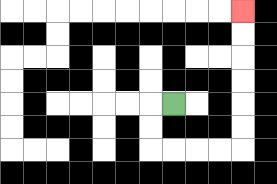{'start': '[7, 4]', 'end': '[10, 0]', 'path_directions': 'L,D,D,R,R,R,R,U,U,U,U,U,U', 'path_coordinates': '[[7, 4], [6, 4], [6, 5], [6, 6], [7, 6], [8, 6], [9, 6], [10, 6], [10, 5], [10, 4], [10, 3], [10, 2], [10, 1], [10, 0]]'}